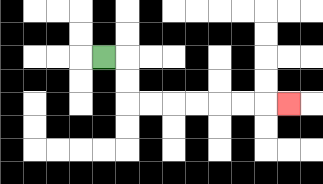{'start': '[4, 2]', 'end': '[12, 4]', 'path_directions': 'R,D,D,R,R,R,R,R,R,R', 'path_coordinates': '[[4, 2], [5, 2], [5, 3], [5, 4], [6, 4], [7, 4], [8, 4], [9, 4], [10, 4], [11, 4], [12, 4]]'}